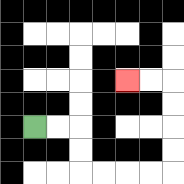{'start': '[1, 5]', 'end': '[5, 3]', 'path_directions': 'R,R,D,D,R,R,R,R,U,U,U,U,L,L', 'path_coordinates': '[[1, 5], [2, 5], [3, 5], [3, 6], [3, 7], [4, 7], [5, 7], [6, 7], [7, 7], [7, 6], [7, 5], [7, 4], [7, 3], [6, 3], [5, 3]]'}